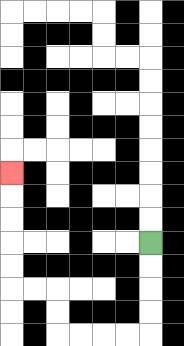{'start': '[6, 10]', 'end': '[0, 7]', 'path_directions': 'D,D,D,D,L,L,L,L,U,U,L,L,U,U,U,U,U', 'path_coordinates': '[[6, 10], [6, 11], [6, 12], [6, 13], [6, 14], [5, 14], [4, 14], [3, 14], [2, 14], [2, 13], [2, 12], [1, 12], [0, 12], [0, 11], [0, 10], [0, 9], [0, 8], [0, 7]]'}